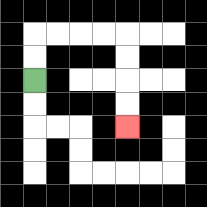{'start': '[1, 3]', 'end': '[5, 5]', 'path_directions': 'U,U,R,R,R,R,D,D,D,D', 'path_coordinates': '[[1, 3], [1, 2], [1, 1], [2, 1], [3, 1], [4, 1], [5, 1], [5, 2], [5, 3], [5, 4], [5, 5]]'}